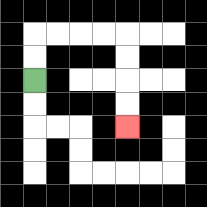{'start': '[1, 3]', 'end': '[5, 5]', 'path_directions': 'U,U,R,R,R,R,D,D,D,D', 'path_coordinates': '[[1, 3], [1, 2], [1, 1], [2, 1], [3, 1], [4, 1], [5, 1], [5, 2], [5, 3], [5, 4], [5, 5]]'}